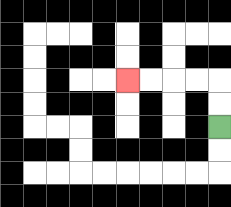{'start': '[9, 5]', 'end': '[5, 3]', 'path_directions': 'U,U,L,L,L,L', 'path_coordinates': '[[9, 5], [9, 4], [9, 3], [8, 3], [7, 3], [6, 3], [5, 3]]'}